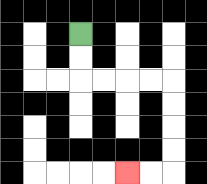{'start': '[3, 1]', 'end': '[5, 7]', 'path_directions': 'D,D,R,R,R,R,D,D,D,D,L,L', 'path_coordinates': '[[3, 1], [3, 2], [3, 3], [4, 3], [5, 3], [6, 3], [7, 3], [7, 4], [7, 5], [7, 6], [7, 7], [6, 7], [5, 7]]'}